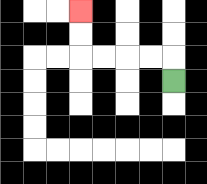{'start': '[7, 3]', 'end': '[3, 0]', 'path_directions': 'U,L,L,L,L,U,U', 'path_coordinates': '[[7, 3], [7, 2], [6, 2], [5, 2], [4, 2], [3, 2], [3, 1], [3, 0]]'}